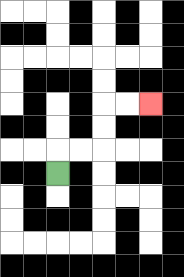{'start': '[2, 7]', 'end': '[6, 4]', 'path_directions': 'U,R,R,U,U,R,R', 'path_coordinates': '[[2, 7], [2, 6], [3, 6], [4, 6], [4, 5], [4, 4], [5, 4], [6, 4]]'}